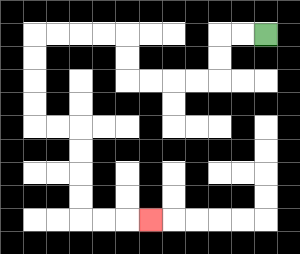{'start': '[11, 1]', 'end': '[6, 9]', 'path_directions': 'L,L,D,D,L,L,L,L,U,U,L,L,L,L,D,D,D,D,R,R,D,D,D,D,R,R,R', 'path_coordinates': '[[11, 1], [10, 1], [9, 1], [9, 2], [9, 3], [8, 3], [7, 3], [6, 3], [5, 3], [5, 2], [5, 1], [4, 1], [3, 1], [2, 1], [1, 1], [1, 2], [1, 3], [1, 4], [1, 5], [2, 5], [3, 5], [3, 6], [3, 7], [3, 8], [3, 9], [4, 9], [5, 9], [6, 9]]'}